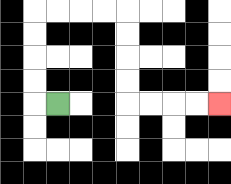{'start': '[2, 4]', 'end': '[9, 4]', 'path_directions': 'L,U,U,U,U,R,R,R,R,D,D,D,D,R,R,R,R', 'path_coordinates': '[[2, 4], [1, 4], [1, 3], [1, 2], [1, 1], [1, 0], [2, 0], [3, 0], [4, 0], [5, 0], [5, 1], [5, 2], [5, 3], [5, 4], [6, 4], [7, 4], [8, 4], [9, 4]]'}